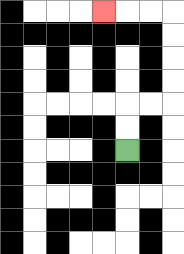{'start': '[5, 6]', 'end': '[4, 0]', 'path_directions': 'U,U,R,R,U,U,U,U,L,L,L', 'path_coordinates': '[[5, 6], [5, 5], [5, 4], [6, 4], [7, 4], [7, 3], [7, 2], [7, 1], [7, 0], [6, 0], [5, 0], [4, 0]]'}